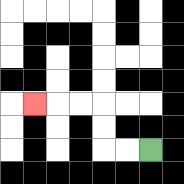{'start': '[6, 6]', 'end': '[1, 4]', 'path_directions': 'L,L,U,U,L,L,L', 'path_coordinates': '[[6, 6], [5, 6], [4, 6], [4, 5], [4, 4], [3, 4], [2, 4], [1, 4]]'}